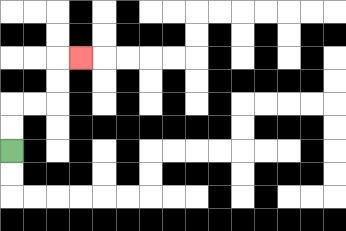{'start': '[0, 6]', 'end': '[3, 2]', 'path_directions': 'U,U,R,R,U,U,R', 'path_coordinates': '[[0, 6], [0, 5], [0, 4], [1, 4], [2, 4], [2, 3], [2, 2], [3, 2]]'}